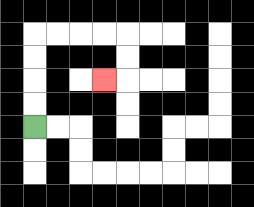{'start': '[1, 5]', 'end': '[4, 3]', 'path_directions': 'U,U,U,U,R,R,R,R,D,D,L', 'path_coordinates': '[[1, 5], [1, 4], [1, 3], [1, 2], [1, 1], [2, 1], [3, 1], [4, 1], [5, 1], [5, 2], [5, 3], [4, 3]]'}